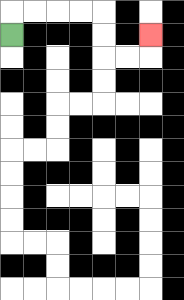{'start': '[0, 1]', 'end': '[6, 1]', 'path_directions': 'U,R,R,R,R,D,D,R,R,U', 'path_coordinates': '[[0, 1], [0, 0], [1, 0], [2, 0], [3, 0], [4, 0], [4, 1], [4, 2], [5, 2], [6, 2], [6, 1]]'}